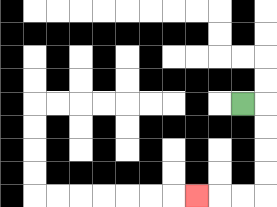{'start': '[10, 4]', 'end': '[8, 8]', 'path_directions': 'R,D,D,D,D,L,L,L', 'path_coordinates': '[[10, 4], [11, 4], [11, 5], [11, 6], [11, 7], [11, 8], [10, 8], [9, 8], [8, 8]]'}